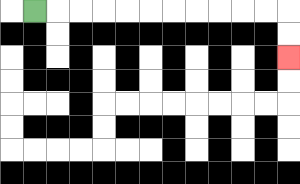{'start': '[1, 0]', 'end': '[12, 2]', 'path_directions': 'R,R,R,R,R,R,R,R,R,R,R,D,D', 'path_coordinates': '[[1, 0], [2, 0], [3, 0], [4, 0], [5, 0], [6, 0], [7, 0], [8, 0], [9, 0], [10, 0], [11, 0], [12, 0], [12, 1], [12, 2]]'}